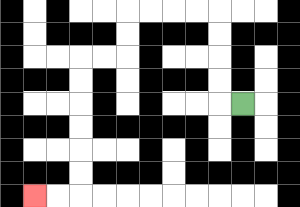{'start': '[10, 4]', 'end': '[1, 8]', 'path_directions': 'L,U,U,U,U,L,L,L,L,D,D,L,L,D,D,D,D,D,D,L,L', 'path_coordinates': '[[10, 4], [9, 4], [9, 3], [9, 2], [9, 1], [9, 0], [8, 0], [7, 0], [6, 0], [5, 0], [5, 1], [5, 2], [4, 2], [3, 2], [3, 3], [3, 4], [3, 5], [3, 6], [3, 7], [3, 8], [2, 8], [1, 8]]'}